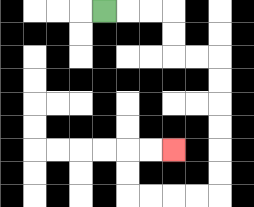{'start': '[4, 0]', 'end': '[7, 6]', 'path_directions': 'R,R,R,D,D,R,R,D,D,D,D,D,D,L,L,L,L,U,U,R,R', 'path_coordinates': '[[4, 0], [5, 0], [6, 0], [7, 0], [7, 1], [7, 2], [8, 2], [9, 2], [9, 3], [9, 4], [9, 5], [9, 6], [9, 7], [9, 8], [8, 8], [7, 8], [6, 8], [5, 8], [5, 7], [5, 6], [6, 6], [7, 6]]'}